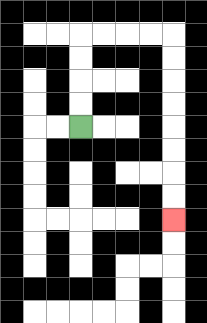{'start': '[3, 5]', 'end': '[7, 9]', 'path_directions': 'U,U,U,U,R,R,R,R,D,D,D,D,D,D,D,D', 'path_coordinates': '[[3, 5], [3, 4], [3, 3], [3, 2], [3, 1], [4, 1], [5, 1], [6, 1], [7, 1], [7, 2], [7, 3], [7, 4], [7, 5], [7, 6], [7, 7], [7, 8], [7, 9]]'}